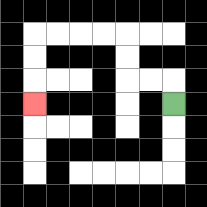{'start': '[7, 4]', 'end': '[1, 4]', 'path_directions': 'U,L,L,U,U,L,L,L,L,D,D,D', 'path_coordinates': '[[7, 4], [7, 3], [6, 3], [5, 3], [5, 2], [5, 1], [4, 1], [3, 1], [2, 1], [1, 1], [1, 2], [1, 3], [1, 4]]'}